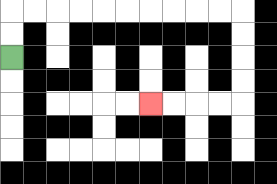{'start': '[0, 2]', 'end': '[6, 4]', 'path_directions': 'U,U,R,R,R,R,R,R,R,R,R,R,D,D,D,D,L,L,L,L', 'path_coordinates': '[[0, 2], [0, 1], [0, 0], [1, 0], [2, 0], [3, 0], [4, 0], [5, 0], [6, 0], [7, 0], [8, 0], [9, 0], [10, 0], [10, 1], [10, 2], [10, 3], [10, 4], [9, 4], [8, 4], [7, 4], [6, 4]]'}